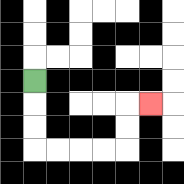{'start': '[1, 3]', 'end': '[6, 4]', 'path_directions': 'D,D,D,R,R,R,R,U,U,R', 'path_coordinates': '[[1, 3], [1, 4], [1, 5], [1, 6], [2, 6], [3, 6], [4, 6], [5, 6], [5, 5], [5, 4], [6, 4]]'}